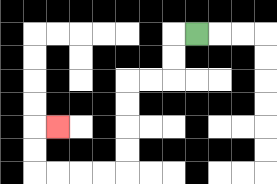{'start': '[8, 1]', 'end': '[2, 5]', 'path_directions': 'L,D,D,L,L,D,D,D,D,L,L,L,L,U,U,R', 'path_coordinates': '[[8, 1], [7, 1], [7, 2], [7, 3], [6, 3], [5, 3], [5, 4], [5, 5], [5, 6], [5, 7], [4, 7], [3, 7], [2, 7], [1, 7], [1, 6], [1, 5], [2, 5]]'}